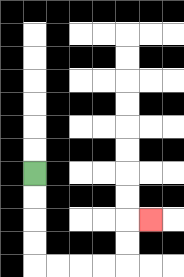{'start': '[1, 7]', 'end': '[6, 9]', 'path_directions': 'D,D,D,D,R,R,R,R,U,U,R', 'path_coordinates': '[[1, 7], [1, 8], [1, 9], [1, 10], [1, 11], [2, 11], [3, 11], [4, 11], [5, 11], [5, 10], [5, 9], [6, 9]]'}